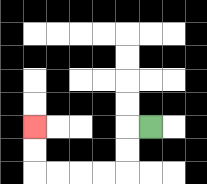{'start': '[6, 5]', 'end': '[1, 5]', 'path_directions': 'L,D,D,L,L,L,L,U,U', 'path_coordinates': '[[6, 5], [5, 5], [5, 6], [5, 7], [4, 7], [3, 7], [2, 7], [1, 7], [1, 6], [1, 5]]'}